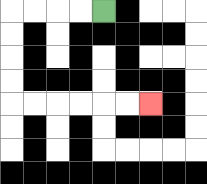{'start': '[4, 0]', 'end': '[6, 4]', 'path_directions': 'L,L,L,L,D,D,D,D,R,R,R,R,R,R', 'path_coordinates': '[[4, 0], [3, 0], [2, 0], [1, 0], [0, 0], [0, 1], [0, 2], [0, 3], [0, 4], [1, 4], [2, 4], [3, 4], [4, 4], [5, 4], [6, 4]]'}